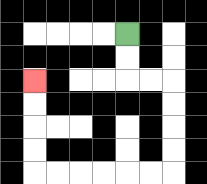{'start': '[5, 1]', 'end': '[1, 3]', 'path_directions': 'D,D,R,R,D,D,D,D,L,L,L,L,L,L,U,U,U,U', 'path_coordinates': '[[5, 1], [5, 2], [5, 3], [6, 3], [7, 3], [7, 4], [7, 5], [7, 6], [7, 7], [6, 7], [5, 7], [4, 7], [3, 7], [2, 7], [1, 7], [1, 6], [1, 5], [1, 4], [1, 3]]'}